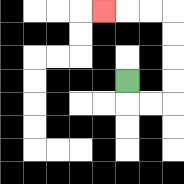{'start': '[5, 3]', 'end': '[4, 0]', 'path_directions': 'D,R,R,U,U,U,U,L,L,L', 'path_coordinates': '[[5, 3], [5, 4], [6, 4], [7, 4], [7, 3], [7, 2], [7, 1], [7, 0], [6, 0], [5, 0], [4, 0]]'}